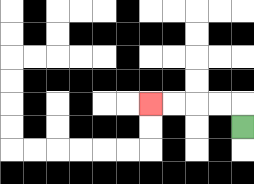{'start': '[10, 5]', 'end': '[6, 4]', 'path_directions': 'U,L,L,L,L', 'path_coordinates': '[[10, 5], [10, 4], [9, 4], [8, 4], [7, 4], [6, 4]]'}